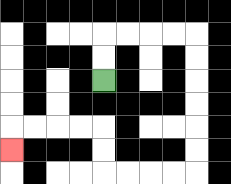{'start': '[4, 3]', 'end': '[0, 6]', 'path_directions': 'U,U,R,R,R,R,D,D,D,D,D,D,L,L,L,L,U,U,L,L,L,L,D', 'path_coordinates': '[[4, 3], [4, 2], [4, 1], [5, 1], [6, 1], [7, 1], [8, 1], [8, 2], [8, 3], [8, 4], [8, 5], [8, 6], [8, 7], [7, 7], [6, 7], [5, 7], [4, 7], [4, 6], [4, 5], [3, 5], [2, 5], [1, 5], [0, 5], [0, 6]]'}